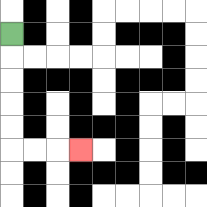{'start': '[0, 1]', 'end': '[3, 6]', 'path_directions': 'D,D,D,D,D,R,R,R', 'path_coordinates': '[[0, 1], [0, 2], [0, 3], [0, 4], [0, 5], [0, 6], [1, 6], [2, 6], [3, 6]]'}